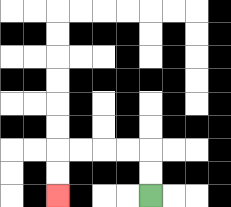{'start': '[6, 8]', 'end': '[2, 8]', 'path_directions': 'U,U,L,L,L,L,D,D', 'path_coordinates': '[[6, 8], [6, 7], [6, 6], [5, 6], [4, 6], [3, 6], [2, 6], [2, 7], [2, 8]]'}